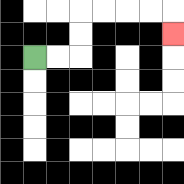{'start': '[1, 2]', 'end': '[7, 1]', 'path_directions': 'R,R,U,U,R,R,R,R,D', 'path_coordinates': '[[1, 2], [2, 2], [3, 2], [3, 1], [3, 0], [4, 0], [5, 0], [6, 0], [7, 0], [7, 1]]'}